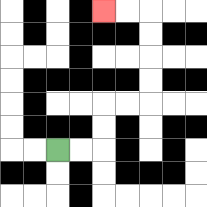{'start': '[2, 6]', 'end': '[4, 0]', 'path_directions': 'R,R,U,U,R,R,U,U,U,U,L,L', 'path_coordinates': '[[2, 6], [3, 6], [4, 6], [4, 5], [4, 4], [5, 4], [6, 4], [6, 3], [6, 2], [6, 1], [6, 0], [5, 0], [4, 0]]'}